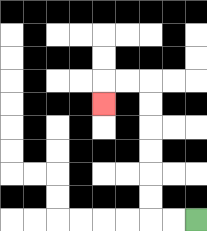{'start': '[8, 9]', 'end': '[4, 4]', 'path_directions': 'L,L,U,U,U,U,U,U,L,L,D', 'path_coordinates': '[[8, 9], [7, 9], [6, 9], [6, 8], [6, 7], [6, 6], [6, 5], [6, 4], [6, 3], [5, 3], [4, 3], [4, 4]]'}